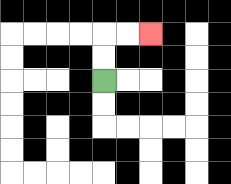{'start': '[4, 3]', 'end': '[6, 1]', 'path_directions': 'U,U,R,R', 'path_coordinates': '[[4, 3], [4, 2], [4, 1], [5, 1], [6, 1]]'}